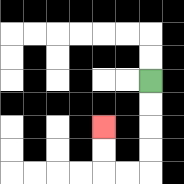{'start': '[6, 3]', 'end': '[4, 5]', 'path_directions': 'D,D,D,D,L,L,U,U', 'path_coordinates': '[[6, 3], [6, 4], [6, 5], [6, 6], [6, 7], [5, 7], [4, 7], [4, 6], [4, 5]]'}